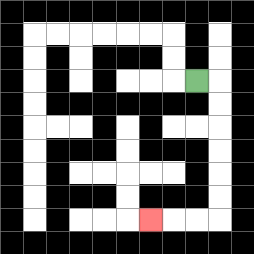{'start': '[8, 3]', 'end': '[6, 9]', 'path_directions': 'R,D,D,D,D,D,D,L,L,L', 'path_coordinates': '[[8, 3], [9, 3], [9, 4], [9, 5], [9, 6], [9, 7], [9, 8], [9, 9], [8, 9], [7, 9], [6, 9]]'}